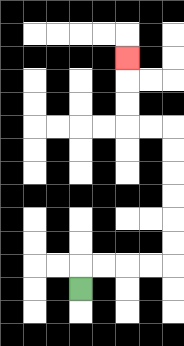{'start': '[3, 12]', 'end': '[5, 2]', 'path_directions': 'U,R,R,R,R,U,U,U,U,U,U,L,L,U,U,U', 'path_coordinates': '[[3, 12], [3, 11], [4, 11], [5, 11], [6, 11], [7, 11], [7, 10], [7, 9], [7, 8], [7, 7], [7, 6], [7, 5], [6, 5], [5, 5], [5, 4], [5, 3], [5, 2]]'}